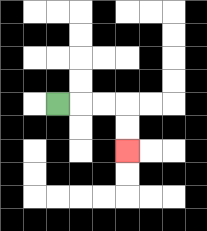{'start': '[2, 4]', 'end': '[5, 6]', 'path_directions': 'R,R,R,D,D', 'path_coordinates': '[[2, 4], [3, 4], [4, 4], [5, 4], [5, 5], [5, 6]]'}